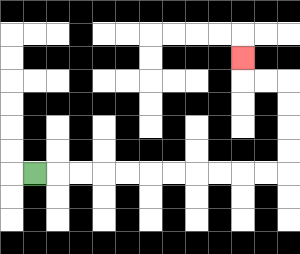{'start': '[1, 7]', 'end': '[10, 2]', 'path_directions': 'R,R,R,R,R,R,R,R,R,R,R,U,U,U,U,L,L,U', 'path_coordinates': '[[1, 7], [2, 7], [3, 7], [4, 7], [5, 7], [6, 7], [7, 7], [8, 7], [9, 7], [10, 7], [11, 7], [12, 7], [12, 6], [12, 5], [12, 4], [12, 3], [11, 3], [10, 3], [10, 2]]'}